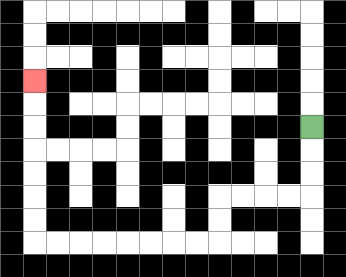{'start': '[13, 5]', 'end': '[1, 3]', 'path_directions': 'D,D,D,L,L,L,L,D,D,L,L,L,L,L,L,L,L,U,U,U,U,U,U,U', 'path_coordinates': '[[13, 5], [13, 6], [13, 7], [13, 8], [12, 8], [11, 8], [10, 8], [9, 8], [9, 9], [9, 10], [8, 10], [7, 10], [6, 10], [5, 10], [4, 10], [3, 10], [2, 10], [1, 10], [1, 9], [1, 8], [1, 7], [1, 6], [1, 5], [1, 4], [1, 3]]'}